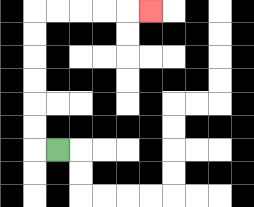{'start': '[2, 6]', 'end': '[6, 0]', 'path_directions': 'L,U,U,U,U,U,U,R,R,R,R,R', 'path_coordinates': '[[2, 6], [1, 6], [1, 5], [1, 4], [1, 3], [1, 2], [1, 1], [1, 0], [2, 0], [3, 0], [4, 0], [5, 0], [6, 0]]'}